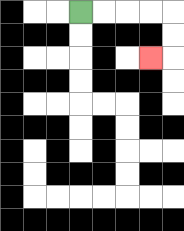{'start': '[3, 0]', 'end': '[6, 2]', 'path_directions': 'R,R,R,R,D,D,L', 'path_coordinates': '[[3, 0], [4, 0], [5, 0], [6, 0], [7, 0], [7, 1], [7, 2], [6, 2]]'}